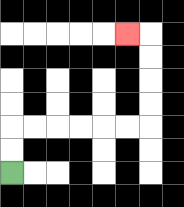{'start': '[0, 7]', 'end': '[5, 1]', 'path_directions': 'U,U,R,R,R,R,R,R,U,U,U,U,L', 'path_coordinates': '[[0, 7], [0, 6], [0, 5], [1, 5], [2, 5], [3, 5], [4, 5], [5, 5], [6, 5], [6, 4], [6, 3], [6, 2], [6, 1], [5, 1]]'}